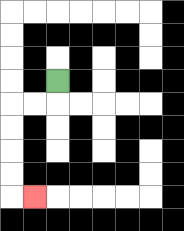{'start': '[2, 3]', 'end': '[1, 8]', 'path_directions': 'D,L,L,D,D,D,D,R', 'path_coordinates': '[[2, 3], [2, 4], [1, 4], [0, 4], [0, 5], [0, 6], [0, 7], [0, 8], [1, 8]]'}